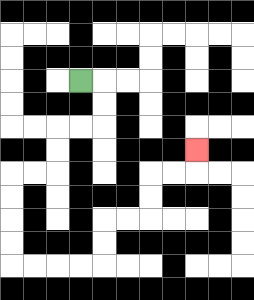{'start': '[3, 3]', 'end': '[8, 6]', 'path_directions': 'R,D,D,L,L,D,D,L,L,D,D,D,D,R,R,R,R,U,U,R,R,U,U,R,R,U', 'path_coordinates': '[[3, 3], [4, 3], [4, 4], [4, 5], [3, 5], [2, 5], [2, 6], [2, 7], [1, 7], [0, 7], [0, 8], [0, 9], [0, 10], [0, 11], [1, 11], [2, 11], [3, 11], [4, 11], [4, 10], [4, 9], [5, 9], [6, 9], [6, 8], [6, 7], [7, 7], [8, 7], [8, 6]]'}